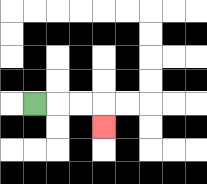{'start': '[1, 4]', 'end': '[4, 5]', 'path_directions': 'R,R,R,D', 'path_coordinates': '[[1, 4], [2, 4], [3, 4], [4, 4], [4, 5]]'}